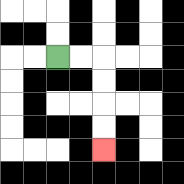{'start': '[2, 2]', 'end': '[4, 6]', 'path_directions': 'R,R,D,D,D,D', 'path_coordinates': '[[2, 2], [3, 2], [4, 2], [4, 3], [4, 4], [4, 5], [4, 6]]'}